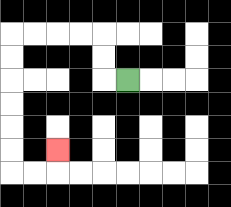{'start': '[5, 3]', 'end': '[2, 6]', 'path_directions': 'L,U,U,L,L,L,L,D,D,D,D,D,D,R,R,U', 'path_coordinates': '[[5, 3], [4, 3], [4, 2], [4, 1], [3, 1], [2, 1], [1, 1], [0, 1], [0, 2], [0, 3], [0, 4], [0, 5], [0, 6], [0, 7], [1, 7], [2, 7], [2, 6]]'}